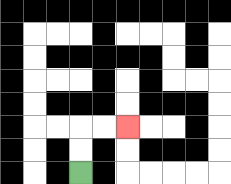{'start': '[3, 7]', 'end': '[5, 5]', 'path_directions': 'U,U,R,R', 'path_coordinates': '[[3, 7], [3, 6], [3, 5], [4, 5], [5, 5]]'}